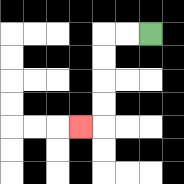{'start': '[6, 1]', 'end': '[3, 5]', 'path_directions': 'L,L,D,D,D,D,L', 'path_coordinates': '[[6, 1], [5, 1], [4, 1], [4, 2], [4, 3], [4, 4], [4, 5], [3, 5]]'}